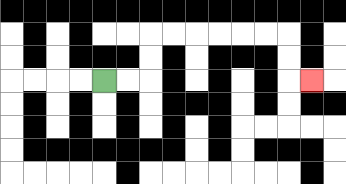{'start': '[4, 3]', 'end': '[13, 3]', 'path_directions': 'R,R,U,U,R,R,R,R,R,R,D,D,R', 'path_coordinates': '[[4, 3], [5, 3], [6, 3], [6, 2], [6, 1], [7, 1], [8, 1], [9, 1], [10, 1], [11, 1], [12, 1], [12, 2], [12, 3], [13, 3]]'}